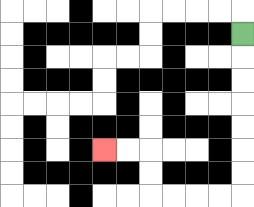{'start': '[10, 1]', 'end': '[4, 6]', 'path_directions': 'D,D,D,D,D,D,D,L,L,L,L,U,U,L,L', 'path_coordinates': '[[10, 1], [10, 2], [10, 3], [10, 4], [10, 5], [10, 6], [10, 7], [10, 8], [9, 8], [8, 8], [7, 8], [6, 8], [6, 7], [6, 6], [5, 6], [4, 6]]'}